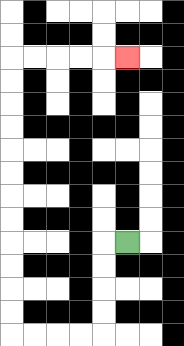{'start': '[5, 10]', 'end': '[5, 2]', 'path_directions': 'L,D,D,D,D,L,L,L,L,U,U,U,U,U,U,U,U,U,U,U,U,R,R,R,R,R', 'path_coordinates': '[[5, 10], [4, 10], [4, 11], [4, 12], [4, 13], [4, 14], [3, 14], [2, 14], [1, 14], [0, 14], [0, 13], [0, 12], [0, 11], [0, 10], [0, 9], [0, 8], [0, 7], [0, 6], [0, 5], [0, 4], [0, 3], [0, 2], [1, 2], [2, 2], [3, 2], [4, 2], [5, 2]]'}